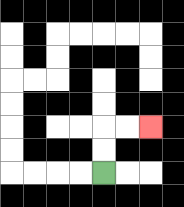{'start': '[4, 7]', 'end': '[6, 5]', 'path_directions': 'U,U,R,R', 'path_coordinates': '[[4, 7], [4, 6], [4, 5], [5, 5], [6, 5]]'}